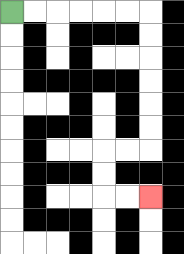{'start': '[0, 0]', 'end': '[6, 8]', 'path_directions': 'R,R,R,R,R,R,D,D,D,D,D,D,L,L,D,D,R,R', 'path_coordinates': '[[0, 0], [1, 0], [2, 0], [3, 0], [4, 0], [5, 0], [6, 0], [6, 1], [6, 2], [6, 3], [6, 4], [6, 5], [6, 6], [5, 6], [4, 6], [4, 7], [4, 8], [5, 8], [6, 8]]'}